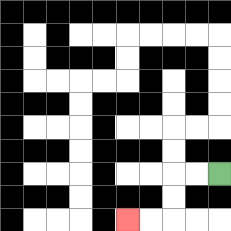{'start': '[9, 7]', 'end': '[5, 9]', 'path_directions': 'L,L,D,D,L,L', 'path_coordinates': '[[9, 7], [8, 7], [7, 7], [7, 8], [7, 9], [6, 9], [5, 9]]'}